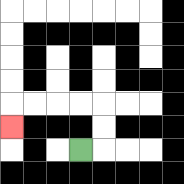{'start': '[3, 6]', 'end': '[0, 5]', 'path_directions': 'R,U,U,L,L,L,L,D', 'path_coordinates': '[[3, 6], [4, 6], [4, 5], [4, 4], [3, 4], [2, 4], [1, 4], [0, 4], [0, 5]]'}